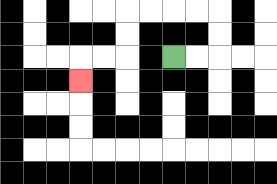{'start': '[7, 2]', 'end': '[3, 3]', 'path_directions': 'R,R,U,U,L,L,L,L,D,D,L,L,D', 'path_coordinates': '[[7, 2], [8, 2], [9, 2], [9, 1], [9, 0], [8, 0], [7, 0], [6, 0], [5, 0], [5, 1], [5, 2], [4, 2], [3, 2], [3, 3]]'}